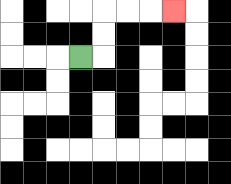{'start': '[3, 2]', 'end': '[7, 0]', 'path_directions': 'R,U,U,R,R,R', 'path_coordinates': '[[3, 2], [4, 2], [4, 1], [4, 0], [5, 0], [6, 0], [7, 0]]'}